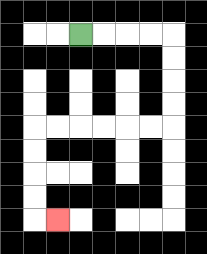{'start': '[3, 1]', 'end': '[2, 9]', 'path_directions': 'R,R,R,R,D,D,D,D,L,L,L,L,L,L,D,D,D,D,R', 'path_coordinates': '[[3, 1], [4, 1], [5, 1], [6, 1], [7, 1], [7, 2], [7, 3], [7, 4], [7, 5], [6, 5], [5, 5], [4, 5], [3, 5], [2, 5], [1, 5], [1, 6], [1, 7], [1, 8], [1, 9], [2, 9]]'}